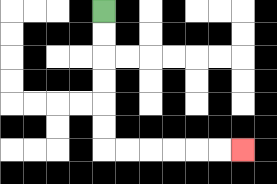{'start': '[4, 0]', 'end': '[10, 6]', 'path_directions': 'D,D,D,D,D,D,R,R,R,R,R,R', 'path_coordinates': '[[4, 0], [4, 1], [4, 2], [4, 3], [4, 4], [4, 5], [4, 6], [5, 6], [6, 6], [7, 6], [8, 6], [9, 6], [10, 6]]'}